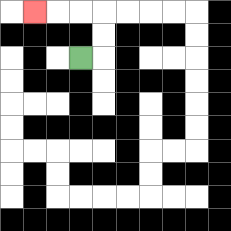{'start': '[3, 2]', 'end': '[1, 0]', 'path_directions': 'R,U,U,L,L,L', 'path_coordinates': '[[3, 2], [4, 2], [4, 1], [4, 0], [3, 0], [2, 0], [1, 0]]'}